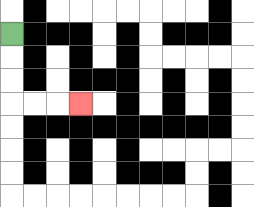{'start': '[0, 1]', 'end': '[3, 4]', 'path_directions': 'D,D,D,R,R,R', 'path_coordinates': '[[0, 1], [0, 2], [0, 3], [0, 4], [1, 4], [2, 4], [3, 4]]'}